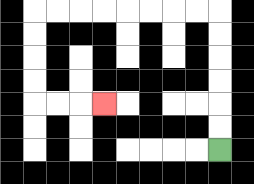{'start': '[9, 6]', 'end': '[4, 4]', 'path_directions': 'U,U,U,U,U,U,L,L,L,L,L,L,L,L,D,D,D,D,R,R,R', 'path_coordinates': '[[9, 6], [9, 5], [9, 4], [9, 3], [9, 2], [9, 1], [9, 0], [8, 0], [7, 0], [6, 0], [5, 0], [4, 0], [3, 0], [2, 0], [1, 0], [1, 1], [1, 2], [1, 3], [1, 4], [2, 4], [3, 4], [4, 4]]'}